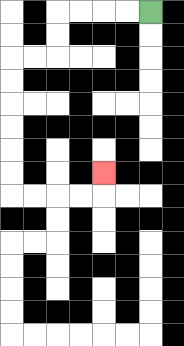{'start': '[6, 0]', 'end': '[4, 7]', 'path_directions': 'L,L,L,L,D,D,L,L,D,D,D,D,D,D,R,R,R,R,U', 'path_coordinates': '[[6, 0], [5, 0], [4, 0], [3, 0], [2, 0], [2, 1], [2, 2], [1, 2], [0, 2], [0, 3], [0, 4], [0, 5], [0, 6], [0, 7], [0, 8], [1, 8], [2, 8], [3, 8], [4, 8], [4, 7]]'}